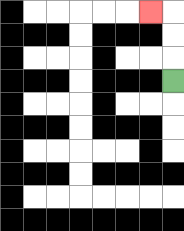{'start': '[7, 3]', 'end': '[6, 0]', 'path_directions': 'U,U,U,L', 'path_coordinates': '[[7, 3], [7, 2], [7, 1], [7, 0], [6, 0]]'}